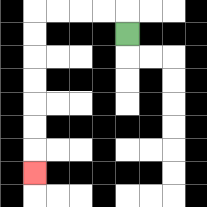{'start': '[5, 1]', 'end': '[1, 7]', 'path_directions': 'U,L,L,L,L,D,D,D,D,D,D,D', 'path_coordinates': '[[5, 1], [5, 0], [4, 0], [3, 0], [2, 0], [1, 0], [1, 1], [1, 2], [1, 3], [1, 4], [1, 5], [1, 6], [1, 7]]'}